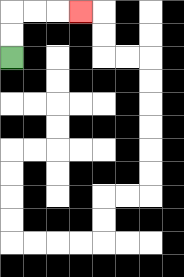{'start': '[0, 2]', 'end': '[3, 0]', 'path_directions': 'U,U,R,R,R', 'path_coordinates': '[[0, 2], [0, 1], [0, 0], [1, 0], [2, 0], [3, 0]]'}